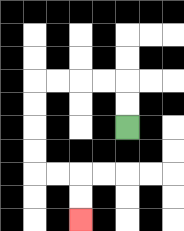{'start': '[5, 5]', 'end': '[3, 9]', 'path_directions': 'U,U,L,L,L,L,D,D,D,D,R,R,D,D', 'path_coordinates': '[[5, 5], [5, 4], [5, 3], [4, 3], [3, 3], [2, 3], [1, 3], [1, 4], [1, 5], [1, 6], [1, 7], [2, 7], [3, 7], [3, 8], [3, 9]]'}